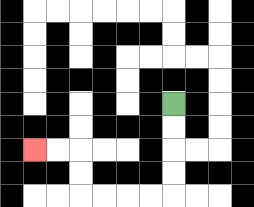{'start': '[7, 4]', 'end': '[1, 6]', 'path_directions': 'D,D,D,D,L,L,L,L,U,U,L,L', 'path_coordinates': '[[7, 4], [7, 5], [7, 6], [7, 7], [7, 8], [6, 8], [5, 8], [4, 8], [3, 8], [3, 7], [3, 6], [2, 6], [1, 6]]'}